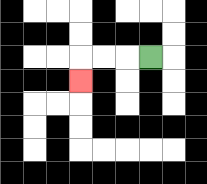{'start': '[6, 2]', 'end': '[3, 3]', 'path_directions': 'L,L,L,D', 'path_coordinates': '[[6, 2], [5, 2], [4, 2], [3, 2], [3, 3]]'}